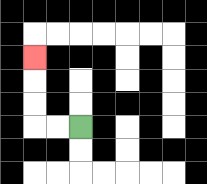{'start': '[3, 5]', 'end': '[1, 2]', 'path_directions': 'L,L,U,U,U', 'path_coordinates': '[[3, 5], [2, 5], [1, 5], [1, 4], [1, 3], [1, 2]]'}